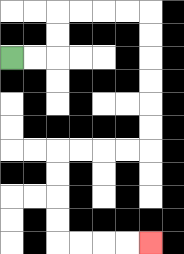{'start': '[0, 2]', 'end': '[6, 10]', 'path_directions': 'R,R,U,U,R,R,R,R,D,D,D,D,D,D,L,L,L,L,D,D,D,D,R,R,R,R', 'path_coordinates': '[[0, 2], [1, 2], [2, 2], [2, 1], [2, 0], [3, 0], [4, 0], [5, 0], [6, 0], [6, 1], [6, 2], [6, 3], [6, 4], [6, 5], [6, 6], [5, 6], [4, 6], [3, 6], [2, 6], [2, 7], [2, 8], [2, 9], [2, 10], [3, 10], [4, 10], [5, 10], [6, 10]]'}